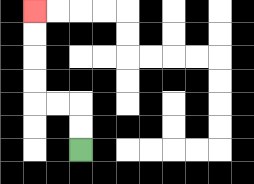{'start': '[3, 6]', 'end': '[1, 0]', 'path_directions': 'U,U,L,L,U,U,U,U', 'path_coordinates': '[[3, 6], [3, 5], [3, 4], [2, 4], [1, 4], [1, 3], [1, 2], [1, 1], [1, 0]]'}